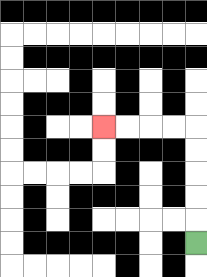{'start': '[8, 10]', 'end': '[4, 5]', 'path_directions': 'U,U,U,U,U,L,L,L,L', 'path_coordinates': '[[8, 10], [8, 9], [8, 8], [8, 7], [8, 6], [8, 5], [7, 5], [6, 5], [5, 5], [4, 5]]'}